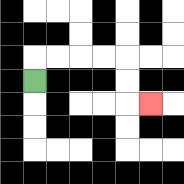{'start': '[1, 3]', 'end': '[6, 4]', 'path_directions': 'U,R,R,R,R,D,D,R', 'path_coordinates': '[[1, 3], [1, 2], [2, 2], [3, 2], [4, 2], [5, 2], [5, 3], [5, 4], [6, 4]]'}